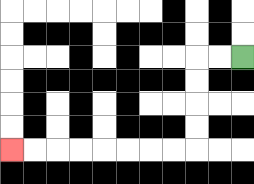{'start': '[10, 2]', 'end': '[0, 6]', 'path_directions': 'L,L,D,D,D,D,L,L,L,L,L,L,L,L', 'path_coordinates': '[[10, 2], [9, 2], [8, 2], [8, 3], [8, 4], [8, 5], [8, 6], [7, 6], [6, 6], [5, 6], [4, 6], [3, 6], [2, 6], [1, 6], [0, 6]]'}